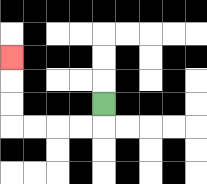{'start': '[4, 4]', 'end': '[0, 2]', 'path_directions': 'D,L,L,L,L,U,U,U', 'path_coordinates': '[[4, 4], [4, 5], [3, 5], [2, 5], [1, 5], [0, 5], [0, 4], [0, 3], [0, 2]]'}